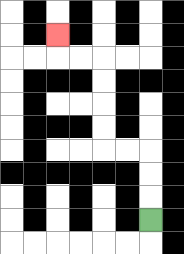{'start': '[6, 9]', 'end': '[2, 1]', 'path_directions': 'U,U,U,L,L,U,U,U,U,L,L,U', 'path_coordinates': '[[6, 9], [6, 8], [6, 7], [6, 6], [5, 6], [4, 6], [4, 5], [4, 4], [4, 3], [4, 2], [3, 2], [2, 2], [2, 1]]'}